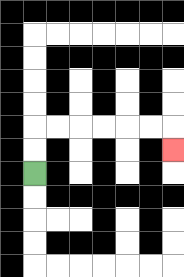{'start': '[1, 7]', 'end': '[7, 6]', 'path_directions': 'U,U,R,R,R,R,R,R,D', 'path_coordinates': '[[1, 7], [1, 6], [1, 5], [2, 5], [3, 5], [4, 5], [5, 5], [6, 5], [7, 5], [7, 6]]'}